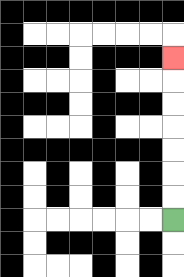{'start': '[7, 9]', 'end': '[7, 2]', 'path_directions': 'U,U,U,U,U,U,U', 'path_coordinates': '[[7, 9], [7, 8], [7, 7], [7, 6], [7, 5], [7, 4], [7, 3], [7, 2]]'}